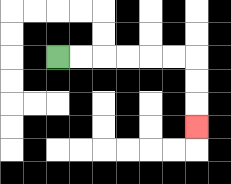{'start': '[2, 2]', 'end': '[8, 5]', 'path_directions': 'R,R,R,R,R,R,D,D,D', 'path_coordinates': '[[2, 2], [3, 2], [4, 2], [5, 2], [6, 2], [7, 2], [8, 2], [8, 3], [8, 4], [8, 5]]'}